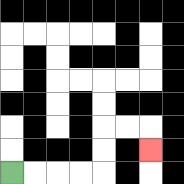{'start': '[0, 7]', 'end': '[6, 6]', 'path_directions': 'R,R,R,R,U,U,R,R,D', 'path_coordinates': '[[0, 7], [1, 7], [2, 7], [3, 7], [4, 7], [4, 6], [4, 5], [5, 5], [6, 5], [6, 6]]'}